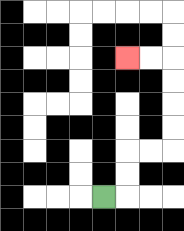{'start': '[4, 8]', 'end': '[5, 2]', 'path_directions': 'R,U,U,R,R,U,U,U,U,L,L', 'path_coordinates': '[[4, 8], [5, 8], [5, 7], [5, 6], [6, 6], [7, 6], [7, 5], [7, 4], [7, 3], [7, 2], [6, 2], [5, 2]]'}